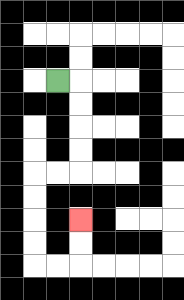{'start': '[2, 3]', 'end': '[3, 9]', 'path_directions': 'R,D,D,D,D,L,L,D,D,D,D,R,R,U,U', 'path_coordinates': '[[2, 3], [3, 3], [3, 4], [3, 5], [3, 6], [3, 7], [2, 7], [1, 7], [1, 8], [1, 9], [1, 10], [1, 11], [2, 11], [3, 11], [3, 10], [3, 9]]'}